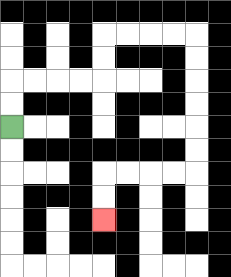{'start': '[0, 5]', 'end': '[4, 9]', 'path_directions': 'U,U,R,R,R,R,U,U,R,R,R,R,D,D,D,D,D,D,L,L,L,L,D,D', 'path_coordinates': '[[0, 5], [0, 4], [0, 3], [1, 3], [2, 3], [3, 3], [4, 3], [4, 2], [4, 1], [5, 1], [6, 1], [7, 1], [8, 1], [8, 2], [8, 3], [8, 4], [8, 5], [8, 6], [8, 7], [7, 7], [6, 7], [5, 7], [4, 7], [4, 8], [4, 9]]'}